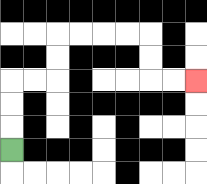{'start': '[0, 6]', 'end': '[8, 3]', 'path_directions': 'U,U,U,R,R,U,U,R,R,R,R,D,D,R,R', 'path_coordinates': '[[0, 6], [0, 5], [0, 4], [0, 3], [1, 3], [2, 3], [2, 2], [2, 1], [3, 1], [4, 1], [5, 1], [6, 1], [6, 2], [6, 3], [7, 3], [8, 3]]'}